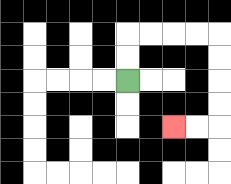{'start': '[5, 3]', 'end': '[7, 5]', 'path_directions': 'U,U,R,R,R,R,D,D,D,D,L,L', 'path_coordinates': '[[5, 3], [5, 2], [5, 1], [6, 1], [7, 1], [8, 1], [9, 1], [9, 2], [9, 3], [9, 4], [9, 5], [8, 5], [7, 5]]'}